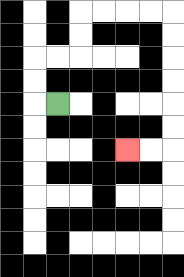{'start': '[2, 4]', 'end': '[5, 6]', 'path_directions': 'L,U,U,R,R,U,U,R,R,R,R,D,D,D,D,D,D,L,L', 'path_coordinates': '[[2, 4], [1, 4], [1, 3], [1, 2], [2, 2], [3, 2], [3, 1], [3, 0], [4, 0], [5, 0], [6, 0], [7, 0], [7, 1], [7, 2], [7, 3], [7, 4], [7, 5], [7, 6], [6, 6], [5, 6]]'}